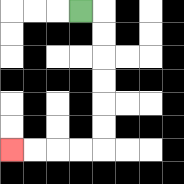{'start': '[3, 0]', 'end': '[0, 6]', 'path_directions': 'R,D,D,D,D,D,D,L,L,L,L', 'path_coordinates': '[[3, 0], [4, 0], [4, 1], [4, 2], [4, 3], [4, 4], [4, 5], [4, 6], [3, 6], [2, 6], [1, 6], [0, 6]]'}